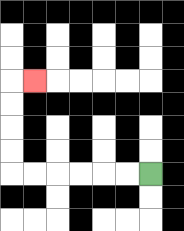{'start': '[6, 7]', 'end': '[1, 3]', 'path_directions': 'L,L,L,L,L,L,U,U,U,U,R', 'path_coordinates': '[[6, 7], [5, 7], [4, 7], [3, 7], [2, 7], [1, 7], [0, 7], [0, 6], [0, 5], [0, 4], [0, 3], [1, 3]]'}